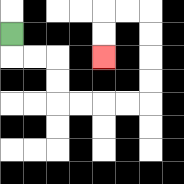{'start': '[0, 1]', 'end': '[4, 2]', 'path_directions': 'D,R,R,D,D,R,R,R,R,U,U,U,U,L,L,D,D', 'path_coordinates': '[[0, 1], [0, 2], [1, 2], [2, 2], [2, 3], [2, 4], [3, 4], [4, 4], [5, 4], [6, 4], [6, 3], [6, 2], [6, 1], [6, 0], [5, 0], [4, 0], [4, 1], [4, 2]]'}